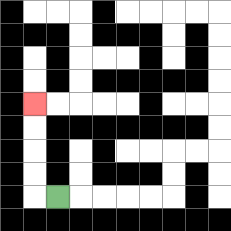{'start': '[2, 8]', 'end': '[1, 4]', 'path_directions': 'L,U,U,U,U', 'path_coordinates': '[[2, 8], [1, 8], [1, 7], [1, 6], [1, 5], [1, 4]]'}